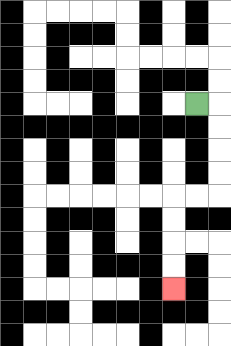{'start': '[8, 4]', 'end': '[7, 12]', 'path_directions': 'R,D,D,D,D,L,L,D,D,D,D', 'path_coordinates': '[[8, 4], [9, 4], [9, 5], [9, 6], [9, 7], [9, 8], [8, 8], [7, 8], [7, 9], [7, 10], [7, 11], [7, 12]]'}